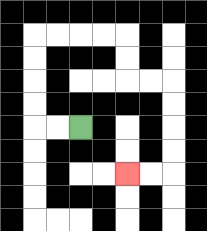{'start': '[3, 5]', 'end': '[5, 7]', 'path_directions': 'L,L,U,U,U,U,R,R,R,R,D,D,R,R,D,D,D,D,L,L', 'path_coordinates': '[[3, 5], [2, 5], [1, 5], [1, 4], [1, 3], [1, 2], [1, 1], [2, 1], [3, 1], [4, 1], [5, 1], [5, 2], [5, 3], [6, 3], [7, 3], [7, 4], [7, 5], [7, 6], [7, 7], [6, 7], [5, 7]]'}